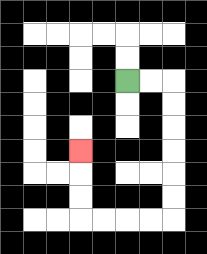{'start': '[5, 3]', 'end': '[3, 6]', 'path_directions': 'R,R,D,D,D,D,D,D,L,L,L,L,U,U,U', 'path_coordinates': '[[5, 3], [6, 3], [7, 3], [7, 4], [7, 5], [7, 6], [7, 7], [7, 8], [7, 9], [6, 9], [5, 9], [4, 9], [3, 9], [3, 8], [3, 7], [3, 6]]'}